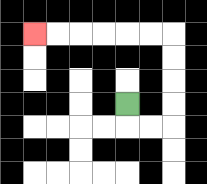{'start': '[5, 4]', 'end': '[1, 1]', 'path_directions': 'D,R,R,U,U,U,U,L,L,L,L,L,L', 'path_coordinates': '[[5, 4], [5, 5], [6, 5], [7, 5], [7, 4], [7, 3], [7, 2], [7, 1], [6, 1], [5, 1], [4, 1], [3, 1], [2, 1], [1, 1]]'}